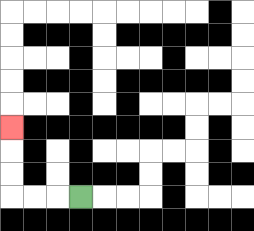{'start': '[3, 8]', 'end': '[0, 5]', 'path_directions': 'L,L,L,U,U,U', 'path_coordinates': '[[3, 8], [2, 8], [1, 8], [0, 8], [0, 7], [0, 6], [0, 5]]'}